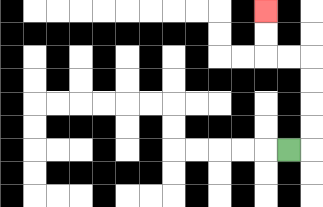{'start': '[12, 6]', 'end': '[11, 0]', 'path_directions': 'R,U,U,U,U,L,L,U,U', 'path_coordinates': '[[12, 6], [13, 6], [13, 5], [13, 4], [13, 3], [13, 2], [12, 2], [11, 2], [11, 1], [11, 0]]'}